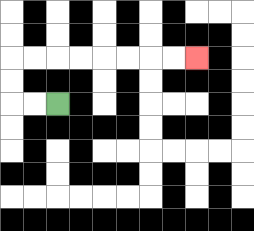{'start': '[2, 4]', 'end': '[8, 2]', 'path_directions': 'L,L,U,U,R,R,R,R,R,R,R,R', 'path_coordinates': '[[2, 4], [1, 4], [0, 4], [0, 3], [0, 2], [1, 2], [2, 2], [3, 2], [4, 2], [5, 2], [6, 2], [7, 2], [8, 2]]'}